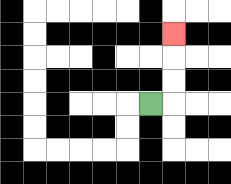{'start': '[6, 4]', 'end': '[7, 1]', 'path_directions': 'R,U,U,U', 'path_coordinates': '[[6, 4], [7, 4], [7, 3], [7, 2], [7, 1]]'}